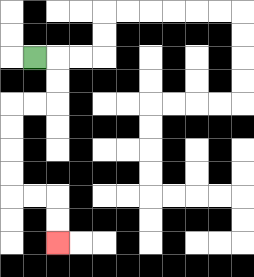{'start': '[1, 2]', 'end': '[2, 10]', 'path_directions': 'R,D,D,L,L,D,D,D,D,R,R,D,D', 'path_coordinates': '[[1, 2], [2, 2], [2, 3], [2, 4], [1, 4], [0, 4], [0, 5], [0, 6], [0, 7], [0, 8], [1, 8], [2, 8], [2, 9], [2, 10]]'}